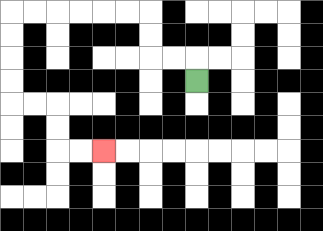{'start': '[8, 3]', 'end': '[4, 6]', 'path_directions': 'U,L,L,U,U,L,L,L,L,L,L,D,D,D,D,R,R,D,D,R,R', 'path_coordinates': '[[8, 3], [8, 2], [7, 2], [6, 2], [6, 1], [6, 0], [5, 0], [4, 0], [3, 0], [2, 0], [1, 0], [0, 0], [0, 1], [0, 2], [0, 3], [0, 4], [1, 4], [2, 4], [2, 5], [2, 6], [3, 6], [4, 6]]'}